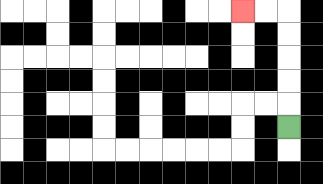{'start': '[12, 5]', 'end': '[10, 0]', 'path_directions': 'U,U,U,U,U,L,L', 'path_coordinates': '[[12, 5], [12, 4], [12, 3], [12, 2], [12, 1], [12, 0], [11, 0], [10, 0]]'}